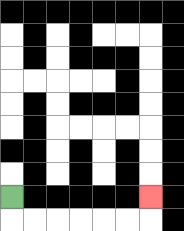{'start': '[0, 8]', 'end': '[6, 8]', 'path_directions': 'D,R,R,R,R,R,R,U', 'path_coordinates': '[[0, 8], [0, 9], [1, 9], [2, 9], [3, 9], [4, 9], [5, 9], [6, 9], [6, 8]]'}